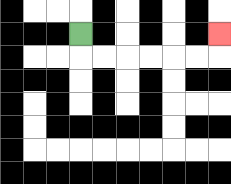{'start': '[3, 1]', 'end': '[9, 1]', 'path_directions': 'D,R,R,R,R,R,R,U', 'path_coordinates': '[[3, 1], [3, 2], [4, 2], [5, 2], [6, 2], [7, 2], [8, 2], [9, 2], [9, 1]]'}